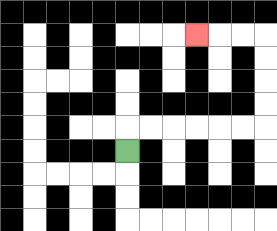{'start': '[5, 6]', 'end': '[8, 1]', 'path_directions': 'U,R,R,R,R,R,R,U,U,U,U,L,L,L', 'path_coordinates': '[[5, 6], [5, 5], [6, 5], [7, 5], [8, 5], [9, 5], [10, 5], [11, 5], [11, 4], [11, 3], [11, 2], [11, 1], [10, 1], [9, 1], [8, 1]]'}